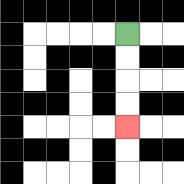{'start': '[5, 1]', 'end': '[5, 5]', 'path_directions': 'D,D,D,D', 'path_coordinates': '[[5, 1], [5, 2], [5, 3], [5, 4], [5, 5]]'}